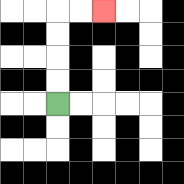{'start': '[2, 4]', 'end': '[4, 0]', 'path_directions': 'U,U,U,U,R,R', 'path_coordinates': '[[2, 4], [2, 3], [2, 2], [2, 1], [2, 0], [3, 0], [4, 0]]'}